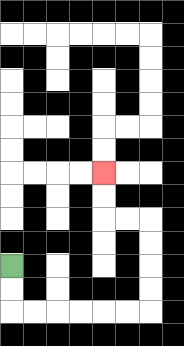{'start': '[0, 11]', 'end': '[4, 7]', 'path_directions': 'D,D,R,R,R,R,R,R,U,U,U,U,L,L,U,U', 'path_coordinates': '[[0, 11], [0, 12], [0, 13], [1, 13], [2, 13], [3, 13], [4, 13], [5, 13], [6, 13], [6, 12], [6, 11], [6, 10], [6, 9], [5, 9], [4, 9], [4, 8], [4, 7]]'}